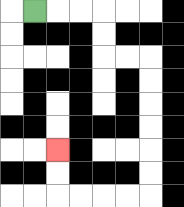{'start': '[1, 0]', 'end': '[2, 6]', 'path_directions': 'R,R,R,D,D,R,R,D,D,D,D,D,D,L,L,L,L,U,U', 'path_coordinates': '[[1, 0], [2, 0], [3, 0], [4, 0], [4, 1], [4, 2], [5, 2], [6, 2], [6, 3], [6, 4], [6, 5], [6, 6], [6, 7], [6, 8], [5, 8], [4, 8], [3, 8], [2, 8], [2, 7], [2, 6]]'}